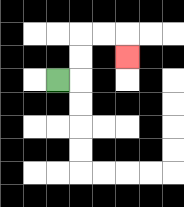{'start': '[2, 3]', 'end': '[5, 2]', 'path_directions': 'R,U,U,R,R,D', 'path_coordinates': '[[2, 3], [3, 3], [3, 2], [3, 1], [4, 1], [5, 1], [5, 2]]'}